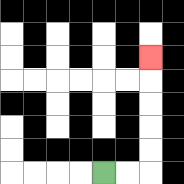{'start': '[4, 7]', 'end': '[6, 2]', 'path_directions': 'R,R,U,U,U,U,U', 'path_coordinates': '[[4, 7], [5, 7], [6, 7], [6, 6], [6, 5], [6, 4], [6, 3], [6, 2]]'}